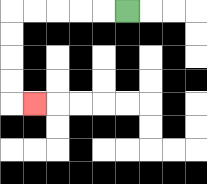{'start': '[5, 0]', 'end': '[1, 4]', 'path_directions': 'L,L,L,L,L,D,D,D,D,R', 'path_coordinates': '[[5, 0], [4, 0], [3, 0], [2, 0], [1, 0], [0, 0], [0, 1], [0, 2], [0, 3], [0, 4], [1, 4]]'}